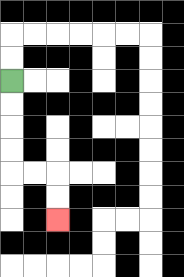{'start': '[0, 3]', 'end': '[2, 9]', 'path_directions': 'D,D,D,D,R,R,D,D', 'path_coordinates': '[[0, 3], [0, 4], [0, 5], [0, 6], [0, 7], [1, 7], [2, 7], [2, 8], [2, 9]]'}